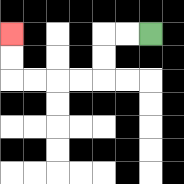{'start': '[6, 1]', 'end': '[0, 1]', 'path_directions': 'L,L,D,D,L,L,L,L,U,U', 'path_coordinates': '[[6, 1], [5, 1], [4, 1], [4, 2], [4, 3], [3, 3], [2, 3], [1, 3], [0, 3], [0, 2], [0, 1]]'}